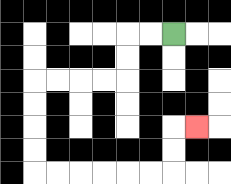{'start': '[7, 1]', 'end': '[8, 5]', 'path_directions': 'L,L,D,D,L,L,L,L,D,D,D,D,R,R,R,R,R,R,U,U,R', 'path_coordinates': '[[7, 1], [6, 1], [5, 1], [5, 2], [5, 3], [4, 3], [3, 3], [2, 3], [1, 3], [1, 4], [1, 5], [1, 6], [1, 7], [2, 7], [3, 7], [4, 7], [5, 7], [6, 7], [7, 7], [7, 6], [7, 5], [8, 5]]'}